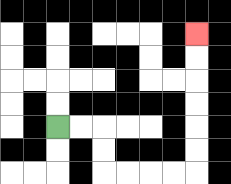{'start': '[2, 5]', 'end': '[8, 1]', 'path_directions': 'R,R,D,D,R,R,R,R,U,U,U,U,U,U', 'path_coordinates': '[[2, 5], [3, 5], [4, 5], [4, 6], [4, 7], [5, 7], [6, 7], [7, 7], [8, 7], [8, 6], [8, 5], [8, 4], [8, 3], [8, 2], [8, 1]]'}